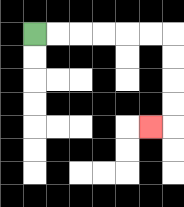{'start': '[1, 1]', 'end': '[6, 5]', 'path_directions': 'R,R,R,R,R,R,D,D,D,D,L', 'path_coordinates': '[[1, 1], [2, 1], [3, 1], [4, 1], [5, 1], [6, 1], [7, 1], [7, 2], [7, 3], [7, 4], [7, 5], [6, 5]]'}